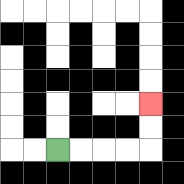{'start': '[2, 6]', 'end': '[6, 4]', 'path_directions': 'R,R,R,R,U,U', 'path_coordinates': '[[2, 6], [3, 6], [4, 6], [5, 6], [6, 6], [6, 5], [6, 4]]'}